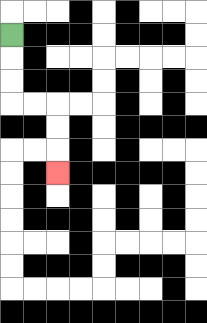{'start': '[0, 1]', 'end': '[2, 7]', 'path_directions': 'D,D,D,R,R,D,D,D', 'path_coordinates': '[[0, 1], [0, 2], [0, 3], [0, 4], [1, 4], [2, 4], [2, 5], [2, 6], [2, 7]]'}